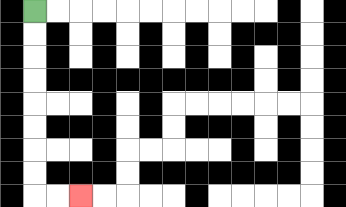{'start': '[1, 0]', 'end': '[3, 8]', 'path_directions': 'D,D,D,D,D,D,D,D,R,R', 'path_coordinates': '[[1, 0], [1, 1], [1, 2], [1, 3], [1, 4], [1, 5], [1, 6], [1, 7], [1, 8], [2, 8], [3, 8]]'}